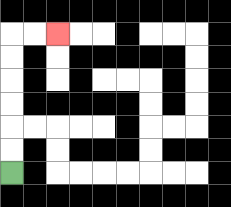{'start': '[0, 7]', 'end': '[2, 1]', 'path_directions': 'U,U,U,U,U,U,R,R', 'path_coordinates': '[[0, 7], [0, 6], [0, 5], [0, 4], [0, 3], [0, 2], [0, 1], [1, 1], [2, 1]]'}